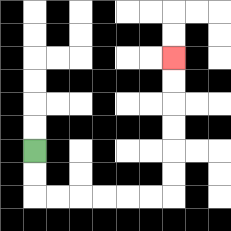{'start': '[1, 6]', 'end': '[7, 2]', 'path_directions': 'D,D,R,R,R,R,R,R,U,U,U,U,U,U', 'path_coordinates': '[[1, 6], [1, 7], [1, 8], [2, 8], [3, 8], [4, 8], [5, 8], [6, 8], [7, 8], [7, 7], [7, 6], [7, 5], [7, 4], [7, 3], [7, 2]]'}